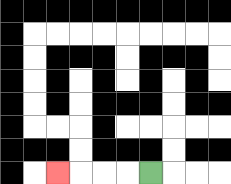{'start': '[6, 7]', 'end': '[2, 7]', 'path_directions': 'L,L,L,L', 'path_coordinates': '[[6, 7], [5, 7], [4, 7], [3, 7], [2, 7]]'}